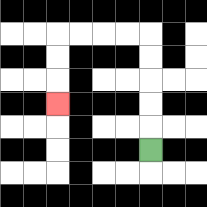{'start': '[6, 6]', 'end': '[2, 4]', 'path_directions': 'U,U,U,U,U,L,L,L,L,D,D,D', 'path_coordinates': '[[6, 6], [6, 5], [6, 4], [6, 3], [6, 2], [6, 1], [5, 1], [4, 1], [3, 1], [2, 1], [2, 2], [2, 3], [2, 4]]'}